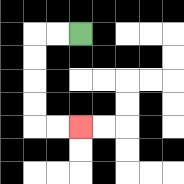{'start': '[3, 1]', 'end': '[3, 5]', 'path_directions': 'L,L,D,D,D,D,R,R', 'path_coordinates': '[[3, 1], [2, 1], [1, 1], [1, 2], [1, 3], [1, 4], [1, 5], [2, 5], [3, 5]]'}